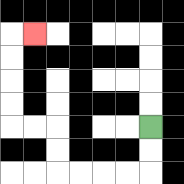{'start': '[6, 5]', 'end': '[1, 1]', 'path_directions': 'D,D,L,L,L,L,U,U,L,L,U,U,U,U,R', 'path_coordinates': '[[6, 5], [6, 6], [6, 7], [5, 7], [4, 7], [3, 7], [2, 7], [2, 6], [2, 5], [1, 5], [0, 5], [0, 4], [0, 3], [0, 2], [0, 1], [1, 1]]'}